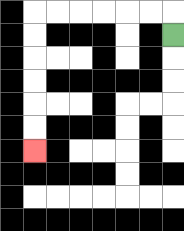{'start': '[7, 1]', 'end': '[1, 6]', 'path_directions': 'U,L,L,L,L,L,L,D,D,D,D,D,D', 'path_coordinates': '[[7, 1], [7, 0], [6, 0], [5, 0], [4, 0], [3, 0], [2, 0], [1, 0], [1, 1], [1, 2], [1, 3], [1, 4], [1, 5], [1, 6]]'}